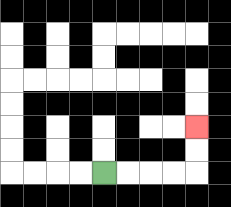{'start': '[4, 7]', 'end': '[8, 5]', 'path_directions': 'R,R,R,R,U,U', 'path_coordinates': '[[4, 7], [5, 7], [6, 7], [7, 7], [8, 7], [8, 6], [8, 5]]'}